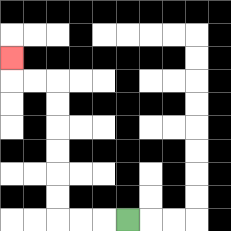{'start': '[5, 9]', 'end': '[0, 2]', 'path_directions': 'L,L,L,U,U,U,U,U,U,L,L,U', 'path_coordinates': '[[5, 9], [4, 9], [3, 9], [2, 9], [2, 8], [2, 7], [2, 6], [2, 5], [2, 4], [2, 3], [1, 3], [0, 3], [0, 2]]'}